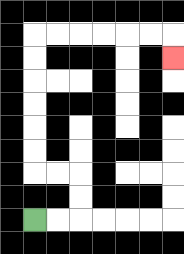{'start': '[1, 9]', 'end': '[7, 2]', 'path_directions': 'R,R,U,U,L,L,U,U,U,U,U,U,R,R,R,R,R,R,D', 'path_coordinates': '[[1, 9], [2, 9], [3, 9], [3, 8], [3, 7], [2, 7], [1, 7], [1, 6], [1, 5], [1, 4], [1, 3], [1, 2], [1, 1], [2, 1], [3, 1], [4, 1], [5, 1], [6, 1], [7, 1], [7, 2]]'}